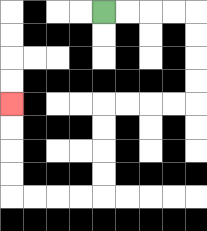{'start': '[4, 0]', 'end': '[0, 4]', 'path_directions': 'R,R,R,R,D,D,D,D,L,L,L,L,D,D,D,D,L,L,L,L,U,U,U,U', 'path_coordinates': '[[4, 0], [5, 0], [6, 0], [7, 0], [8, 0], [8, 1], [8, 2], [8, 3], [8, 4], [7, 4], [6, 4], [5, 4], [4, 4], [4, 5], [4, 6], [4, 7], [4, 8], [3, 8], [2, 8], [1, 8], [0, 8], [0, 7], [0, 6], [0, 5], [0, 4]]'}